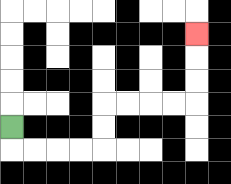{'start': '[0, 5]', 'end': '[8, 1]', 'path_directions': 'D,R,R,R,R,U,U,R,R,R,R,U,U,U', 'path_coordinates': '[[0, 5], [0, 6], [1, 6], [2, 6], [3, 6], [4, 6], [4, 5], [4, 4], [5, 4], [6, 4], [7, 4], [8, 4], [8, 3], [8, 2], [8, 1]]'}